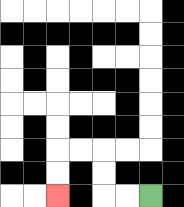{'start': '[6, 8]', 'end': '[2, 8]', 'path_directions': 'L,L,U,U,L,L,D,D', 'path_coordinates': '[[6, 8], [5, 8], [4, 8], [4, 7], [4, 6], [3, 6], [2, 6], [2, 7], [2, 8]]'}